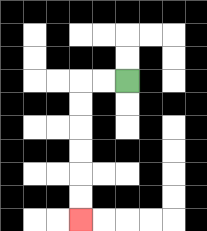{'start': '[5, 3]', 'end': '[3, 9]', 'path_directions': 'L,L,D,D,D,D,D,D', 'path_coordinates': '[[5, 3], [4, 3], [3, 3], [3, 4], [3, 5], [3, 6], [3, 7], [3, 8], [3, 9]]'}